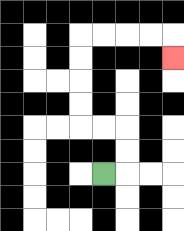{'start': '[4, 7]', 'end': '[7, 2]', 'path_directions': 'R,U,U,L,L,U,U,U,U,R,R,R,R,D', 'path_coordinates': '[[4, 7], [5, 7], [5, 6], [5, 5], [4, 5], [3, 5], [3, 4], [3, 3], [3, 2], [3, 1], [4, 1], [5, 1], [6, 1], [7, 1], [7, 2]]'}